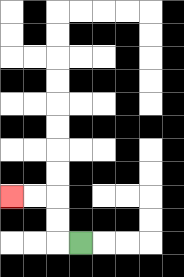{'start': '[3, 10]', 'end': '[0, 8]', 'path_directions': 'L,U,U,L,L', 'path_coordinates': '[[3, 10], [2, 10], [2, 9], [2, 8], [1, 8], [0, 8]]'}